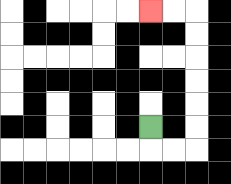{'start': '[6, 5]', 'end': '[6, 0]', 'path_directions': 'D,R,R,U,U,U,U,U,U,L,L', 'path_coordinates': '[[6, 5], [6, 6], [7, 6], [8, 6], [8, 5], [8, 4], [8, 3], [8, 2], [8, 1], [8, 0], [7, 0], [6, 0]]'}